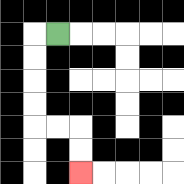{'start': '[2, 1]', 'end': '[3, 7]', 'path_directions': 'L,D,D,D,D,R,R,D,D', 'path_coordinates': '[[2, 1], [1, 1], [1, 2], [1, 3], [1, 4], [1, 5], [2, 5], [3, 5], [3, 6], [3, 7]]'}